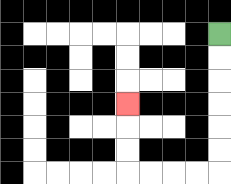{'start': '[9, 1]', 'end': '[5, 4]', 'path_directions': 'D,D,D,D,D,D,L,L,L,L,U,U,U', 'path_coordinates': '[[9, 1], [9, 2], [9, 3], [9, 4], [9, 5], [9, 6], [9, 7], [8, 7], [7, 7], [6, 7], [5, 7], [5, 6], [5, 5], [5, 4]]'}